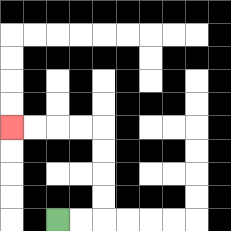{'start': '[2, 9]', 'end': '[0, 5]', 'path_directions': 'R,R,U,U,U,U,L,L,L,L', 'path_coordinates': '[[2, 9], [3, 9], [4, 9], [4, 8], [4, 7], [4, 6], [4, 5], [3, 5], [2, 5], [1, 5], [0, 5]]'}